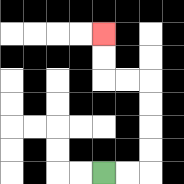{'start': '[4, 7]', 'end': '[4, 1]', 'path_directions': 'R,R,U,U,U,U,L,L,U,U', 'path_coordinates': '[[4, 7], [5, 7], [6, 7], [6, 6], [6, 5], [6, 4], [6, 3], [5, 3], [4, 3], [4, 2], [4, 1]]'}